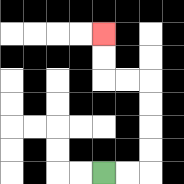{'start': '[4, 7]', 'end': '[4, 1]', 'path_directions': 'R,R,U,U,U,U,L,L,U,U', 'path_coordinates': '[[4, 7], [5, 7], [6, 7], [6, 6], [6, 5], [6, 4], [6, 3], [5, 3], [4, 3], [4, 2], [4, 1]]'}